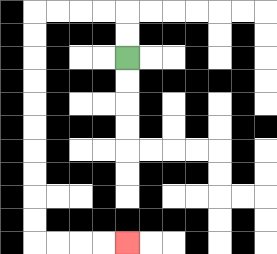{'start': '[5, 2]', 'end': '[5, 10]', 'path_directions': 'U,U,L,L,L,L,D,D,D,D,D,D,D,D,D,D,R,R,R,R', 'path_coordinates': '[[5, 2], [5, 1], [5, 0], [4, 0], [3, 0], [2, 0], [1, 0], [1, 1], [1, 2], [1, 3], [1, 4], [1, 5], [1, 6], [1, 7], [1, 8], [1, 9], [1, 10], [2, 10], [3, 10], [4, 10], [5, 10]]'}